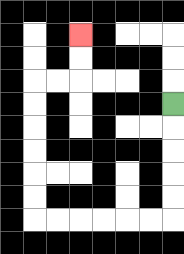{'start': '[7, 4]', 'end': '[3, 1]', 'path_directions': 'D,D,D,D,D,L,L,L,L,L,L,U,U,U,U,U,U,R,R,U,U', 'path_coordinates': '[[7, 4], [7, 5], [7, 6], [7, 7], [7, 8], [7, 9], [6, 9], [5, 9], [4, 9], [3, 9], [2, 9], [1, 9], [1, 8], [1, 7], [1, 6], [1, 5], [1, 4], [1, 3], [2, 3], [3, 3], [3, 2], [3, 1]]'}